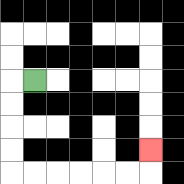{'start': '[1, 3]', 'end': '[6, 6]', 'path_directions': 'L,D,D,D,D,R,R,R,R,R,R,U', 'path_coordinates': '[[1, 3], [0, 3], [0, 4], [0, 5], [0, 6], [0, 7], [1, 7], [2, 7], [3, 7], [4, 7], [5, 7], [6, 7], [6, 6]]'}